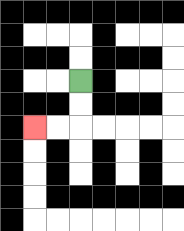{'start': '[3, 3]', 'end': '[1, 5]', 'path_directions': 'D,D,L,L', 'path_coordinates': '[[3, 3], [3, 4], [3, 5], [2, 5], [1, 5]]'}